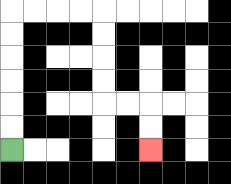{'start': '[0, 6]', 'end': '[6, 6]', 'path_directions': 'U,U,U,U,U,U,R,R,R,R,D,D,D,D,R,R,D,D', 'path_coordinates': '[[0, 6], [0, 5], [0, 4], [0, 3], [0, 2], [0, 1], [0, 0], [1, 0], [2, 0], [3, 0], [4, 0], [4, 1], [4, 2], [4, 3], [4, 4], [5, 4], [6, 4], [6, 5], [6, 6]]'}